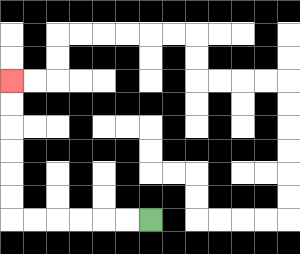{'start': '[6, 9]', 'end': '[0, 3]', 'path_directions': 'L,L,L,L,L,L,U,U,U,U,U,U', 'path_coordinates': '[[6, 9], [5, 9], [4, 9], [3, 9], [2, 9], [1, 9], [0, 9], [0, 8], [0, 7], [0, 6], [0, 5], [0, 4], [0, 3]]'}